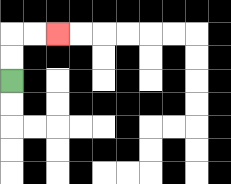{'start': '[0, 3]', 'end': '[2, 1]', 'path_directions': 'U,U,R,R', 'path_coordinates': '[[0, 3], [0, 2], [0, 1], [1, 1], [2, 1]]'}